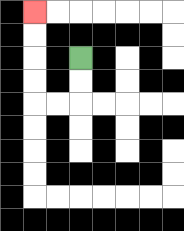{'start': '[3, 2]', 'end': '[1, 0]', 'path_directions': 'D,D,L,L,U,U,U,U', 'path_coordinates': '[[3, 2], [3, 3], [3, 4], [2, 4], [1, 4], [1, 3], [1, 2], [1, 1], [1, 0]]'}